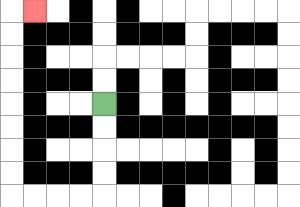{'start': '[4, 4]', 'end': '[1, 0]', 'path_directions': 'D,D,D,D,L,L,L,L,U,U,U,U,U,U,U,U,R', 'path_coordinates': '[[4, 4], [4, 5], [4, 6], [4, 7], [4, 8], [3, 8], [2, 8], [1, 8], [0, 8], [0, 7], [0, 6], [0, 5], [0, 4], [0, 3], [0, 2], [0, 1], [0, 0], [1, 0]]'}